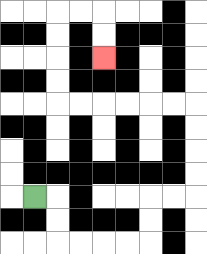{'start': '[1, 8]', 'end': '[4, 2]', 'path_directions': 'R,D,D,R,R,R,R,U,U,R,R,U,U,U,U,L,L,L,L,L,L,U,U,U,U,R,R,D,D', 'path_coordinates': '[[1, 8], [2, 8], [2, 9], [2, 10], [3, 10], [4, 10], [5, 10], [6, 10], [6, 9], [6, 8], [7, 8], [8, 8], [8, 7], [8, 6], [8, 5], [8, 4], [7, 4], [6, 4], [5, 4], [4, 4], [3, 4], [2, 4], [2, 3], [2, 2], [2, 1], [2, 0], [3, 0], [4, 0], [4, 1], [4, 2]]'}